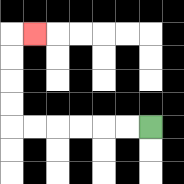{'start': '[6, 5]', 'end': '[1, 1]', 'path_directions': 'L,L,L,L,L,L,U,U,U,U,R', 'path_coordinates': '[[6, 5], [5, 5], [4, 5], [3, 5], [2, 5], [1, 5], [0, 5], [0, 4], [0, 3], [0, 2], [0, 1], [1, 1]]'}